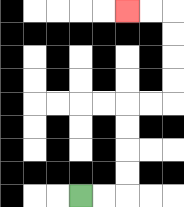{'start': '[3, 8]', 'end': '[5, 0]', 'path_directions': 'R,R,U,U,U,U,R,R,U,U,U,U,L,L', 'path_coordinates': '[[3, 8], [4, 8], [5, 8], [5, 7], [5, 6], [5, 5], [5, 4], [6, 4], [7, 4], [7, 3], [7, 2], [7, 1], [7, 0], [6, 0], [5, 0]]'}